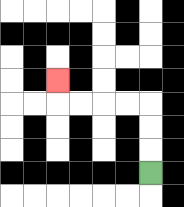{'start': '[6, 7]', 'end': '[2, 3]', 'path_directions': 'U,U,U,L,L,L,L,U', 'path_coordinates': '[[6, 7], [6, 6], [6, 5], [6, 4], [5, 4], [4, 4], [3, 4], [2, 4], [2, 3]]'}